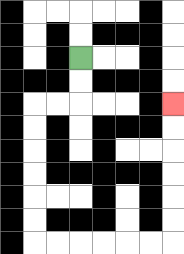{'start': '[3, 2]', 'end': '[7, 4]', 'path_directions': 'D,D,L,L,D,D,D,D,D,D,R,R,R,R,R,R,U,U,U,U,U,U', 'path_coordinates': '[[3, 2], [3, 3], [3, 4], [2, 4], [1, 4], [1, 5], [1, 6], [1, 7], [1, 8], [1, 9], [1, 10], [2, 10], [3, 10], [4, 10], [5, 10], [6, 10], [7, 10], [7, 9], [7, 8], [7, 7], [7, 6], [7, 5], [7, 4]]'}